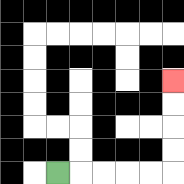{'start': '[2, 7]', 'end': '[7, 3]', 'path_directions': 'R,R,R,R,R,U,U,U,U', 'path_coordinates': '[[2, 7], [3, 7], [4, 7], [5, 7], [6, 7], [7, 7], [7, 6], [7, 5], [7, 4], [7, 3]]'}